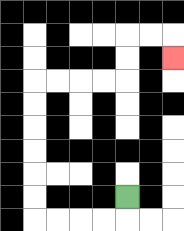{'start': '[5, 8]', 'end': '[7, 2]', 'path_directions': 'D,L,L,L,L,U,U,U,U,U,U,R,R,R,R,U,U,R,R,D', 'path_coordinates': '[[5, 8], [5, 9], [4, 9], [3, 9], [2, 9], [1, 9], [1, 8], [1, 7], [1, 6], [1, 5], [1, 4], [1, 3], [2, 3], [3, 3], [4, 3], [5, 3], [5, 2], [5, 1], [6, 1], [7, 1], [7, 2]]'}